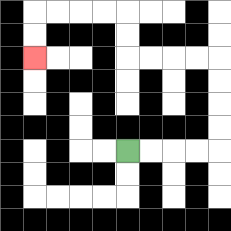{'start': '[5, 6]', 'end': '[1, 2]', 'path_directions': 'R,R,R,R,U,U,U,U,L,L,L,L,U,U,L,L,L,L,D,D', 'path_coordinates': '[[5, 6], [6, 6], [7, 6], [8, 6], [9, 6], [9, 5], [9, 4], [9, 3], [9, 2], [8, 2], [7, 2], [6, 2], [5, 2], [5, 1], [5, 0], [4, 0], [3, 0], [2, 0], [1, 0], [1, 1], [1, 2]]'}